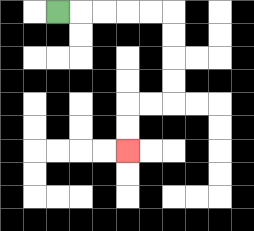{'start': '[2, 0]', 'end': '[5, 6]', 'path_directions': 'R,R,R,R,R,D,D,D,D,L,L,D,D', 'path_coordinates': '[[2, 0], [3, 0], [4, 0], [5, 0], [6, 0], [7, 0], [7, 1], [7, 2], [7, 3], [7, 4], [6, 4], [5, 4], [5, 5], [5, 6]]'}